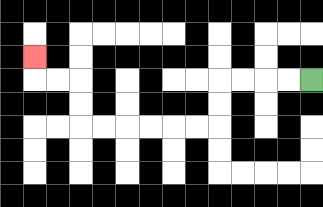{'start': '[13, 3]', 'end': '[1, 2]', 'path_directions': 'L,L,L,L,D,D,L,L,L,L,L,L,U,U,L,L,U', 'path_coordinates': '[[13, 3], [12, 3], [11, 3], [10, 3], [9, 3], [9, 4], [9, 5], [8, 5], [7, 5], [6, 5], [5, 5], [4, 5], [3, 5], [3, 4], [3, 3], [2, 3], [1, 3], [1, 2]]'}